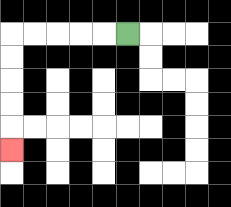{'start': '[5, 1]', 'end': '[0, 6]', 'path_directions': 'L,L,L,L,L,D,D,D,D,D', 'path_coordinates': '[[5, 1], [4, 1], [3, 1], [2, 1], [1, 1], [0, 1], [0, 2], [0, 3], [0, 4], [0, 5], [0, 6]]'}